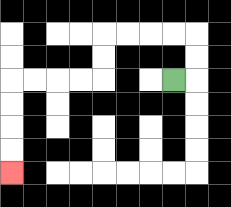{'start': '[7, 3]', 'end': '[0, 7]', 'path_directions': 'R,U,U,L,L,L,L,D,D,L,L,L,L,D,D,D,D', 'path_coordinates': '[[7, 3], [8, 3], [8, 2], [8, 1], [7, 1], [6, 1], [5, 1], [4, 1], [4, 2], [4, 3], [3, 3], [2, 3], [1, 3], [0, 3], [0, 4], [0, 5], [0, 6], [0, 7]]'}